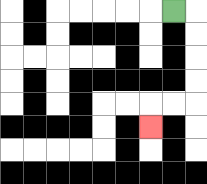{'start': '[7, 0]', 'end': '[6, 5]', 'path_directions': 'R,D,D,D,D,L,L,D', 'path_coordinates': '[[7, 0], [8, 0], [8, 1], [8, 2], [8, 3], [8, 4], [7, 4], [6, 4], [6, 5]]'}